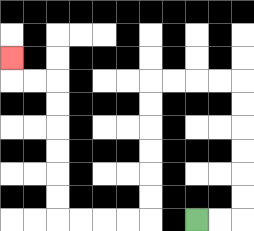{'start': '[8, 9]', 'end': '[0, 2]', 'path_directions': 'R,R,U,U,U,U,U,U,L,L,L,L,D,D,D,D,D,D,L,L,L,L,U,U,U,U,U,U,L,L,U', 'path_coordinates': '[[8, 9], [9, 9], [10, 9], [10, 8], [10, 7], [10, 6], [10, 5], [10, 4], [10, 3], [9, 3], [8, 3], [7, 3], [6, 3], [6, 4], [6, 5], [6, 6], [6, 7], [6, 8], [6, 9], [5, 9], [4, 9], [3, 9], [2, 9], [2, 8], [2, 7], [2, 6], [2, 5], [2, 4], [2, 3], [1, 3], [0, 3], [0, 2]]'}